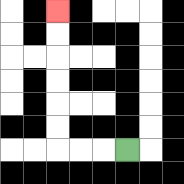{'start': '[5, 6]', 'end': '[2, 0]', 'path_directions': 'L,L,L,U,U,U,U,U,U', 'path_coordinates': '[[5, 6], [4, 6], [3, 6], [2, 6], [2, 5], [2, 4], [2, 3], [2, 2], [2, 1], [2, 0]]'}